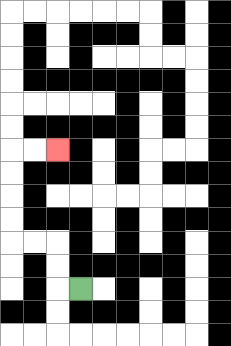{'start': '[3, 12]', 'end': '[2, 6]', 'path_directions': 'L,U,U,L,L,U,U,U,U,R,R', 'path_coordinates': '[[3, 12], [2, 12], [2, 11], [2, 10], [1, 10], [0, 10], [0, 9], [0, 8], [0, 7], [0, 6], [1, 6], [2, 6]]'}